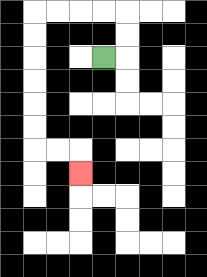{'start': '[4, 2]', 'end': '[3, 7]', 'path_directions': 'R,U,U,L,L,L,L,D,D,D,D,D,D,R,R,D', 'path_coordinates': '[[4, 2], [5, 2], [5, 1], [5, 0], [4, 0], [3, 0], [2, 0], [1, 0], [1, 1], [1, 2], [1, 3], [1, 4], [1, 5], [1, 6], [2, 6], [3, 6], [3, 7]]'}